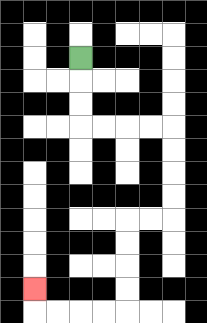{'start': '[3, 2]', 'end': '[1, 12]', 'path_directions': 'D,D,D,R,R,R,R,D,D,D,D,L,L,D,D,D,D,L,L,L,L,U', 'path_coordinates': '[[3, 2], [3, 3], [3, 4], [3, 5], [4, 5], [5, 5], [6, 5], [7, 5], [7, 6], [7, 7], [7, 8], [7, 9], [6, 9], [5, 9], [5, 10], [5, 11], [5, 12], [5, 13], [4, 13], [3, 13], [2, 13], [1, 13], [1, 12]]'}